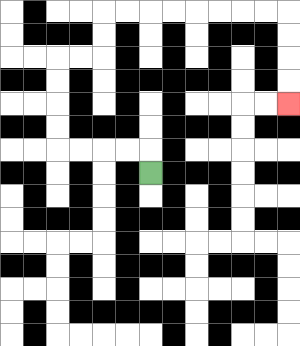{'start': '[6, 7]', 'end': '[12, 4]', 'path_directions': 'U,L,L,L,L,U,U,U,U,R,R,U,U,R,R,R,R,R,R,R,R,D,D,D,D', 'path_coordinates': '[[6, 7], [6, 6], [5, 6], [4, 6], [3, 6], [2, 6], [2, 5], [2, 4], [2, 3], [2, 2], [3, 2], [4, 2], [4, 1], [4, 0], [5, 0], [6, 0], [7, 0], [8, 0], [9, 0], [10, 0], [11, 0], [12, 0], [12, 1], [12, 2], [12, 3], [12, 4]]'}